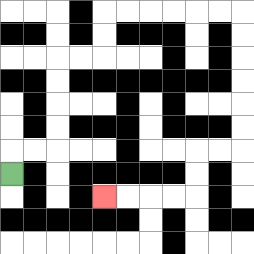{'start': '[0, 7]', 'end': '[4, 8]', 'path_directions': 'U,R,R,U,U,U,U,R,R,U,U,R,R,R,R,R,R,D,D,D,D,D,D,L,L,D,D,L,L,L,L', 'path_coordinates': '[[0, 7], [0, 6], [1, 6], [2, 6], [2, 5], [2, 4], [2, 3], [2, 2], [3, 2], [4, 2], [4, 1], [4, 0], [5, 0], [6, 0], [7, 0], [8, 0], [9, 0], [10, 0], [10, 1], [10, 2], [10, 3], [10, 4], [10, 5], [10, 6], [9, 6], [8, 6], [8, 7], [8, 8], [7, 8], [6, 8], [5, 8], [4, 8]]'}